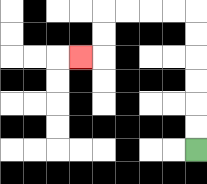{'start': '[8, 6]', 'end': '[3, 2]', 'path_directions': 'U,U,U,U,U,U,L,L,L,L,D,D,L', 'path_coordinates': '[[8, 6], [8, 5], [8, 4], [8, 3], [8, 2], [8, 1], [8, 0], [7, 0], [6, 0], [5, 0], [4, 0], [4, 1], [4, 2], [3, 2]]'}